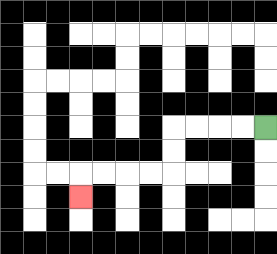{'start': '[11, 5]', 'end': '[3, 8]', 'path_directions': 'L,L,L,L,D,D,L,L,L,L,D', 'path_coordinates': '[[11, 5], [10, 5], [9, 5], [8, 5], [7, 5], [7, 6], [7, 7], [6, 7], [5, 7], [4, 7], [3, 7], [3, 8]]'}